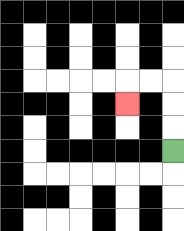{'start': '[7, 6]', 'end': '[5, 4]', 'path_directions': 'U,U,U,L,L,D', 'path_coordinates': '[[7, 6], [7, 5], [7, 4], [7, 3], [6, 3], [5, 3], [5, 4]]'}